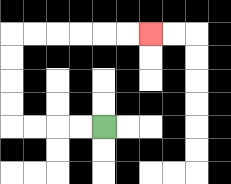{'start': '[4, 5]', 'end': '[6, 1]', 'path_directions': 'L,L,L,L,U,U,U,U,R,R,R,R,R,R', 'path_coordinates': '[[4, 5], [3, 5], [2, 5], [1, 5], [0, 5], [0, 4], [0, 3], [0, 2], [0, 1], [1, 1], [2, 1], [3, 1], [4, 1], [5, 1], [6, 1]]'}